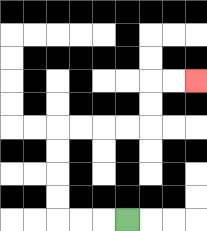{'start': '[5, 9]', 'end': '[8, 3]', 'path_directions': 'L,L,L,U,U,U,U,R,R,R,R,U,U,R,R', 'path_coordinates': '[[5, 9], [4, 9], [3, 9], [2, 9], [2, 8], [2, 7], [2, 6], [2, 5], [3, 5], [4, 5], [5, 5], [6, 5], [6, 4], [6, 3], [7, 3], [8, 3]]'}